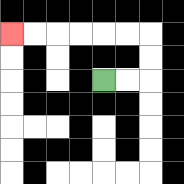{'start': '[4, 3]', 'end': '[0, 1]', 'path_directions': 'R,R,U,U,L,L,L,L,L,L', 'path_coordinates': '[[4, 3], [5, 3], [6, 3], [6, 2], [6, 1], [5, 1], [4, 1], [3, 1], [2, 1], [1, 1], [0, 1]]'}